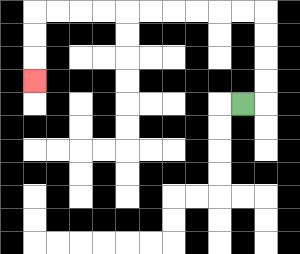{'start': '[10, 4]', 'end': '[1, 3]', 'path_directions': 'R,U,U,U,U,L,L,L,L,L,L,L,L,L,L,D,D,D', 'path_coordinates': '[[10, 4], [11, 4], [11, 3], [11, 2], [11, 1], [11, 0], [10, 0], [9, 0], [8, 0], [7, 0], [6, 0], [5, 0], [4, 0], [3, 0], [2, 0], [1, 0], [1, 1], [1, 2], [1, 3]]'}